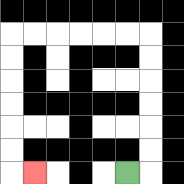{'start': '[5, 7]', 'end': '[1, 7]', 'path_directions': 'R,U,U,U,U,U,U,L,L,L,L,L,L,D,D,D,D,D,D,R', 'path_coordinates': '[[5, 7], [6, 7], [6, 6], [6, 5], [6, 4], [6, 3], [6, 2], [6, 1], [5, 1], [4, 1], [3, 1], [2, 1], [1, 1], [0, 1], [0, 2], [0, 3], [0, 4], [0, 5], [0, 6], [0, 7], [1, 7]]'}